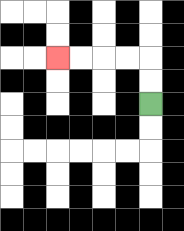{'start': '[6, 4]', 'end': '[2, 2]', 'path_directions': 'U,U,L,L,L,L', 'path_coordinates': '[[6, 4], [6, 3], [6, 2], [5, 2], [4, 2], [3, 2], [2, 2]]'}